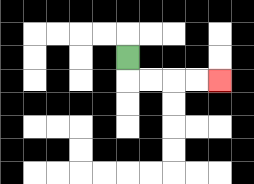{'start': '[5, 2]', 'end': '[9, 3]', 'path_directions': 'D,R,R,R,R', 'path_coordinates': '[[5, 2], [5, 3], [6, 3], [7, 3], [8, 3], [9, 3]]'}